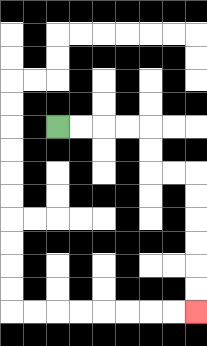{'start': '[2, 5]', 'end': '[8, 13]', 'path_directions': 'R,R,R,R,D,D,R,R,D,D,D,D,D,D', 'path_coordinates': '[[2, 5], [3, 5], [4, 5], [5, 5], [6, 5], [6, 6], [6, 7], [7, 7], [8, 7], [8, 8], [8, 9], [8, 10], [8, 11], [8, 12], [8, 13]]'}